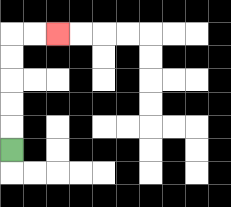{'start': '[0, 6]', 'end': '[2, 1]', 'path_directions': 'U,U,U,U,U,R,R', 'path_coordinates': '[[0, 6], [0, 5], [0, 4], [0, 3], [0, 2], [0, 1], [1, 1], [2, 1]]'}